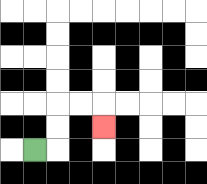{'start': '[1, 6]', 'end': '[4, 5]', 'path_directions': 'R,U,U,R,R,D', 'path_coordinates': '[[1, 6], [2, 6], [2, 5], [2, 4], [3, 4], [4, 4], [4, 5]]'}